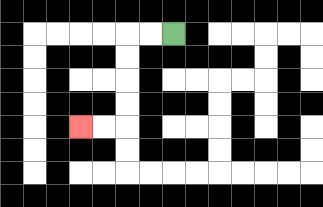{'start': '[7, 1]', 'end': '[3, 5]', 'path_directions': 'L,L,D,D,D,D,L,L', 'path_coordinates': '[[7, 1], [6, 1], [5, 1], [5, 2], [5, 3], [5, 4], [5, 5], [4, 5], [3, 5]]'}